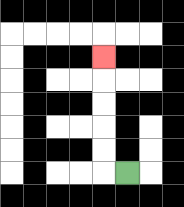{'start': '[5, 7]', 'end': '[4, 2]', 'path_directions': 'L,U,U,U,U,U', 'path_coordinates': '[[5, 7], [4, 7], [4, 6], [4, 5], [4, 4], [4, 3], [4, 2]]'}